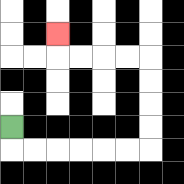{'start': '[0, 5]', 'end': '[2, 1]', 'path_directions': 'D,R,R,R,R,R,R,U,U,U,U,L,L,L,L,U', 'path_coordinates': '[[0, 5], [0, 6], [1, 6], [2, 6], [3, 6], [4, 6], [5, 6], [6, 6], [6, 5], [6, 4], [6, 3], [6, 2], [5, 2], [4, 2], [3, 2], [2, 2], [2, 1]]'}